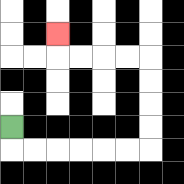{'start': '[0, 5]', 'end': '[2, 1]', 'path_directions': 'D,R,R,R,R,R,R,U,U,U,U,L,L,L,L,U', 'path_coordinates': '[[0, 5], [0, 6], [1, 6], [2, 6], [3, 6], [4, 6], [5, 6], [6, 6], [6, 5], [6, 4], [6, 3], [6, 2], [5, 2], [4, 2], [3, 2], [2, 2], [2, 1]]'}